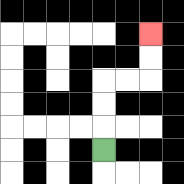{'start': '[4, 6]', 'end': '[6, 1]', 'path_directions': 'U,U,U,R,R,U,U', 'path_coordinates': '[[4, 6], [4, 5], [4, 4], [4, 3], [5, 3], [6, 3], [6, 2], [6, 1]]'}